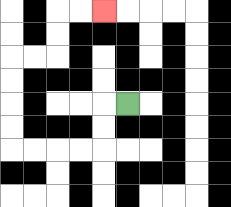{'start': '[5, 4]', 'end': '[4, 0]', 'path_directions': 'L,D,D,L,L,L,L,U,U,U,U,R,R,U,U,R,R', 'path_coordinates': '[[5, 4], [4, 4], [4, 5], [4, 6], [3, 6], [2, 6], [1, 6], [0, 6], [0, 5], [0, 4], [0, 3], [0, 2], [1, 2], [2, 2], [2, 1], [2, 0], [3, 0], [4, 0]]'}